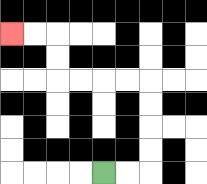{'start': '[4, 7]', 'end': '[0, 1]', 'path_directions': 'R,R,U,U,U,U,L,L,L,L,U,U,L,L', 'path_coordinates': '[[4, 7], [5, 7], [6, 7], [6, 6], [6, 5], [6, 4], [6, 3], [5, 3], [4, 3], [3, 3], [2, 3], [2, 2], [2, 1], [1, 1], [0, 1]]'}